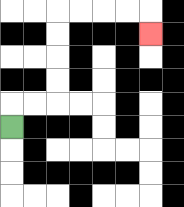{'start': '[0, 5]', 'end': '[6, 1]', 'path_directions': 'U,R,R,U,U,U,U,R,R,R,R,D', 'path_coordinates': '[[0, 5], [0, 4], [1, 4], [2, 4], [2, 3], [2, 2], [2, 1], [2, 0], [3, 0], [4, 0], [5, 0], [6, 0], [6, 1]]'}